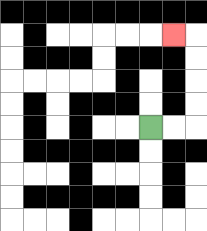{'start': '[6, 5]', 'end': '[7, 1]', 'path_directions': 'R,R,U,U,U,U,L', 'path_coordinates': '[[6, 5], [7, 5], [8, 5], [8, 4], [8, 3], [8, 2], [8, 1], [7, 1]]'}